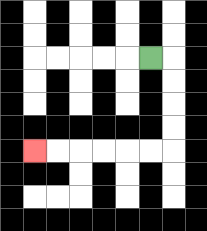{'start': '[6, 2]', 'end': '[1, 6]', 'path_directions': 'R,D,D,D,D,L,L,L,L,L,L', 'path_coordinates': '[[6, 2], [7, 2], [7, 3], [7, 4], [7, 5], [7, 6], [6, 6], [5, 6], [4, 6], [3, 6], [2, 6], [1, 6]]'}